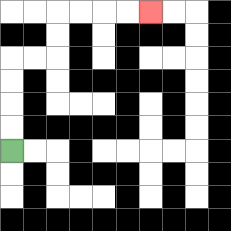{'start': '[0, 6]', 'end': '[6, 0]', 'path_directions': 'U,U,U,U,R,R,U,U,R,R,R,R', 'path_coordinates': '[[0, 6], [0, 5], [0, 4], [0, 3], [0, 2], [1, 2], [2, 2], [2, 1], [2, 0], [3, 0], [4, 0], [5, 0], [6, 0]]'}